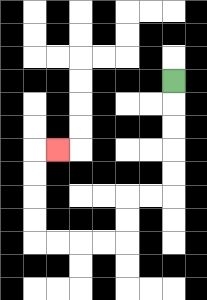{'start': '[7, 3]', 'end': '[2, 6]', 'path_directions': 'D,D,D,D,D,L,L,D,D,L,L,L,L,U,U,U,U,R', 'path_coordinates': '[[7, 3], [7, 4], [7, 5], [7, 6], [7, 7], [7, 8], [6, 8], [5, 8], [5, 9], [5, 10], [4, 10], [3, 10], [2, 10], [1, 10], [1, 9], [1, 8], [1, 7], [1, 6], [2, 6]]'}